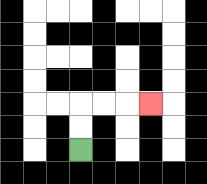{'start': '[3, 6]', 'end': '[6, 4]', 'path_directions': 'U,U,R,R,R', 'path_coordinates': '[[3, 6], [3, 5], [3, 4], [4, 4], [5, 4], [6, 4]]'}